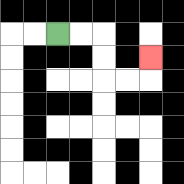{'start': '[2, 1]', 'end': '[6, 2]', 'path_directions': 'R,R,D,D,R,R,U', 'path_coordinates': '[[2, 1], [3, 1], [4, 1], [4, 2], [4, 3], [5, 3], [6, 3], [6, 2]]'}